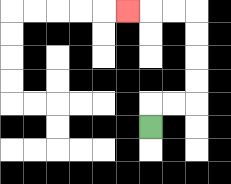{'start': '[6, 5]', 'end': '[5, 0]', 'path_directions': 'U,R,R,U,U,U,U,L,L,L', 'path_coordinates': '[[6, 5], [6, 4], [7, 4], [8, 4], [8, 3], [8, 2], [8, 1], [8, 0], [7, 0], [6, 0], [5, 0]]'}